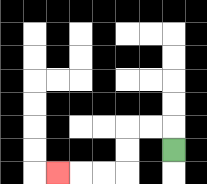{'start': '[7, 6]', 'end': '[2, 7]', 'path_directions': 'U,L,L,D,D,L,L,L', 'path_coordinates': '[[7, 6], [7, 5], [6, 5], [5, 5], [5, 6], [5, 7], [4, 7], [3, 7], [2, 7]]'}